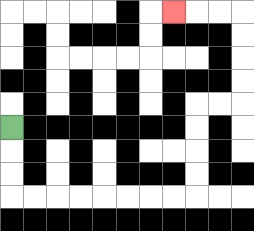{'start': '[0, 5]', 'end': '[7, 0]', 'path_directions': 'D,D,D,R,R,R,R,R,R,R,R,U,U,U,U,R,R,U,U,U,U,L,L,L', 'path_coordinates': '[[0, 5], [0, 6], [0, 7], [0, 8], [1, 8], [2, 8], [3, 8], [4, 8], [5, 8], [6, 8], [7, 8], [8, 8], [8, 7], [8, 6], [8, 5], [8, 4], [9, 4], [10, 4], [10, 3], [10, 2], [10, 1], [10, 0], [9, 0], [8, 0], [7, 0]]'}